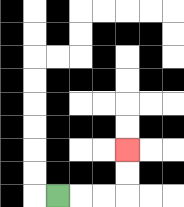{'start': '[2, 8]', 'end': '[5, 6]', 'path_directions': 'R,R,R,U,U', 'path_coordinates': '[[2, 8], [3, 8], [4, 8], [5, 8], [5, 7], [5, 6]]'}